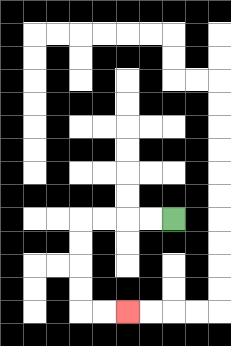{'start': '[7, 9]', 'end': '[5, 13]', 'path_directions': 'L,L,L,L,D,D,D,D,R,R', 'path_coordinates': '[[7, 9], [6, 9], [5, 9], [4, 9], [3, 9], [3, 10], [3, 11], [3, 12], [3, 13], [4, 13], [5, 13]]'}